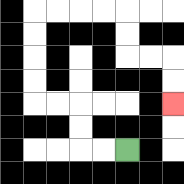{'start': '[5, 6]', 'end': '[7, 4]', 'path_directions': 'L,L,U,U,L,L,U,U,U,U,R,R,R,R,D,D,R,R,D,D', 'path_coordinates': '[[5, 6], [4, 6], [3, 6], [3, 5], [3, 4], [2, 4], [1, 4], [1, 3], [1, 2], [1, 1], [1, 0], [2, 0], [3, 0], [4, 0], [5, 0], [5, 1], [5, 2], [6, 2], [7, 2], [7, 3], [7, 4]]'}